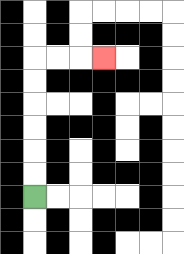{'start': '[1, 8]', 'end': '[4, 2]', 'path_directions': 'U,U,U,U,U,U,R,R,R', 'path_coordinates': '[[1, 8], [1, 7], [1, 6], [1, 5], [1, 4], [1, 3], [1, 2], [2, 2], [3, 2], [4, 2]]'}